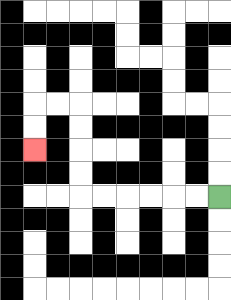{'start': '[9, 8]', 'end': '[1, 6]', 'path_directions': 'L,L,L,L,L,L,U,U,U,U,L,L,D,D', 'path_coordinates': '[[9, 8], [8, 8], [7, 8], [6, 8], [5, 8], [4, 8], [3, 8], [3, 7], [3, 6], [3, 5], [3, 4], [2, 4], [1, 4], [1, 5], [1, 6]]'}